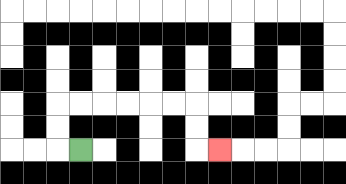{'start': '[3, 6]', 'end': '[9, 6]', 'path_directions': 'L,U,U,R,R,R,R,R,R,D,D,R', 'path_coordinates': '[[3, 6], [2, 6], [2, 5], [2, 4], [3, 4], [4, 4], [5, 4], [6, 4], [7, 4], [8, 4], [8, 5], [8, 6], [9, 6]]'}